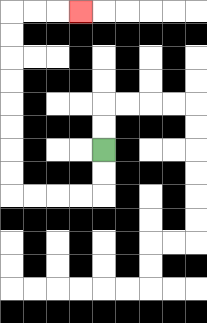{'start': '[4, 6]', 'end': '[3, 0]', 'path_directions': 'D,D,L,L,L,L,U,U,U,U,U,U,U,U,R,R,R', 'path_coordinates': '[[4, 6], [4, 7], [4, 8], [3, 8], [2, 8], [1, 8], [0, 8], [0, 7], [0, 6], [0, 5], [0, 4], [0, 3], [0, 2], [0, 1], [0, 0], [1, 0], [2, 0], [3, 0]]'}